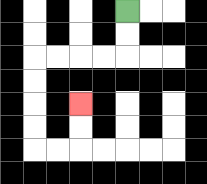{'start': '[5, 0]', 'end': '[3, 4]', 'path_directions': 'D,D,L,L,L,L,D,D,D,D,R,R,U,U', 'path_coordinates': '[[5, 0], [5, 1], [5, 2], [4, 2], [3, 2], [2, 2], [1, 2], [1, 3], [1, 4], [1, 5], [1, 6], [2, 6], [3, 6], [3, 5], [3, 4]]'}